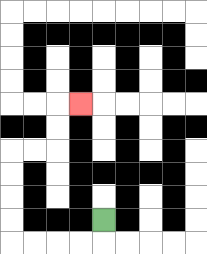{'start': '[4, 9]', 'end': '[3, 4]', 'path_directions': 'D,L,L,L,L,U,U,U,U,R,R,U,U,R', 'path_coordinates': '[[4, 9], [4, 10], [3, 10], [2, 10], [1, 10], [0, 10], [0, 9], [0, 8], [0, 7], [0, 6], [1, 6], [2, 6], [2, 5], [2, 4], [3, 4]]'}